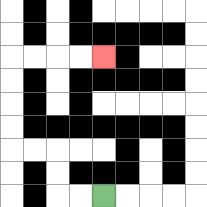{'start': '[4, 8]', 'end': '[4, 2]', 'path_directions': 'L,L,U,U,L,L,U,U,U,U,R,R,R,R', 'path_coordinates': '[[4, 8], [3, 8], [2, 8], [2, 7], [2, 6], [1, 6], [0, 6], [0, 5], [0, 4], [0, 3], [0, 2], [1, 2], [2, 2], [3, 2], [4, 2]]'}